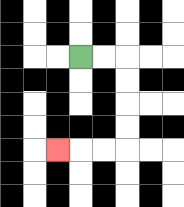{'start': '[3, 2]', 'end': '[2, 6]', 'path_directions': 'R,R,D,D,D,D,L,L,L', 'path_coordinates': '[[3, 2], [4, 2], [5, 2], [5, 3], [5, 4], [5, 5], [5, 6], [4, 6], [3, 6], [2, 6]]'}